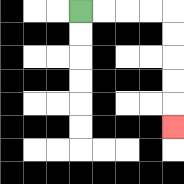{'start': '[3, 0]', 'end': '[7, 5]', 'path_directions': 'R,R,R,R,D,D,D,D,D', 'path_coordinates': '[[3, 0], [4, 0], [5, 0], [6, 0], [7, 0], [7, 1], [7, 2], [7, 3], [7, 4], [7, 5]]'}